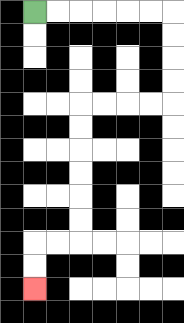{'start': '[1, 0]', 'end': '[1, 12]', 'path_directions': 'R,R,R,R,R,R,D,D,D,D,L,L,L,L,D,D,D,D,D,D,L,L,D,D', 'path_coordinates': '[[1, 0], [2, 0], [3, 0], [4, 0], [5, 0], [6, 0], [7, 0], [7, 1], [7, 2], [7, 3], [7, 4], [6, 4], [5, 4], [4, 4], [3, 4], [3, 5], [3, 6], [3, 7], [3, 8], [3, 9], [3, 10], [2, 10], [1, 10], [1, 11], [1, 12]]'}